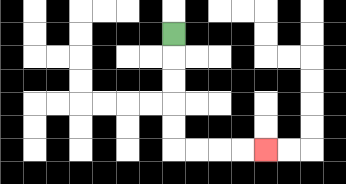{'start': '[7, 1]', 'end': '[11, 6]', 'path_directions': 'D,D,D,D,D,R,R,R,R', 'path_coordinates': '[[7, 1], [7, 2], [7, 3], [7, 4], [7, 5], [7, 6], [8, 6], [9, 6], [10, 6], [11, 6]]'}